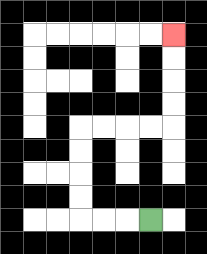{'start': '[6, 9]', 'end': '[7, 1]', 'path_directions': 'L,L,L,U,U,U,U,R,R,R,R,U,U,U,U', 'path_coordinates': '[[6, 9], [5, 9], [4, 9], [3, 9], [3, 8], [3, 7], [3, 6], [3, 5], [4, 5], [5, 5], [6, 5], [7, 5], [7, 4], [7, 3], [7, 2], [7, 1]]'}